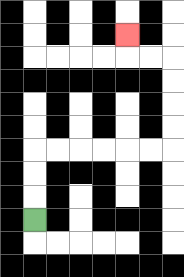{'start': '[1, 9]', 'end': '[5, 1]', 'path_directions': 'U,U,U,R,R,R,R,R,R,U,U,U,U,L,L,U', 'path_coordinates': '[[1, 9], [1, 8], [1, 7], [1, 6], [2, 6], [3, 6], [4, 6], [5, 6], [6, 6], [7, 6], [7, 5], [7, 4], [7, 3], [7, 2], [6, 2], [5, 2], [5, 1]]'}